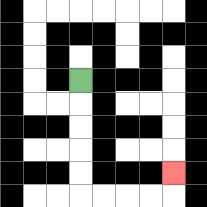{'start': '[3, 3]', 'end': '[7, 7]', 'path_directions': 'D,D,D,D,D,R,R,R,R,U', 'path_coordinates': '[[3, 3], [3, 4], [3, 5], [3, 6], [3, 7], [3, 8], [4, 8], [5, 8], [6, 8], [7, 8], [7, 7]]'}